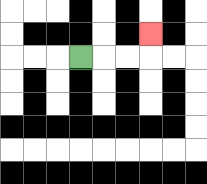{'start': '[3, 2]', 'end': '[6, 1]', 'path_directions': 'R,R,R,U', 'path_coordinates': '[[3, 2], [4, 2], [5, 2], [6, 2], [6, 1]]'}